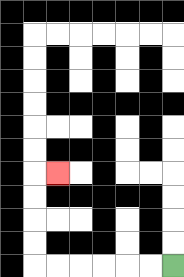{'start': '[7, 11]', 'end': '[2, 7]', 'path_directions': 'L,L,L,L,L,L,U,U,U,U,R', 'path_coordinates': '[[7, 11], [6, 11], [5, 11], [4, 11], [3, 11], [2, 11], [1, 11], [1, 10], [1, 9], [1, 8], [1, 7], [2, 7]]'}